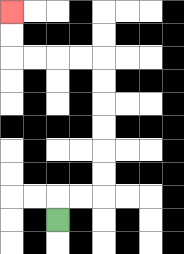{'start': '[2, 9]', 'end': '[0, 0]', 'path_directions': 'U,R,R,U,U,U,U,U,U,L,L,L,L,U,U', 'path_coordinates': '[[2, 9], [2, 8], [3, 8], [4, 8], [4, 7], [4, 6], [4, 5], [4, 4], [4, 3], [4, 2], [3, 2], [2, 2], [1, 2], [0, 2], [0, 1], [0, 0]]'}